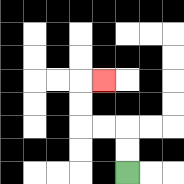{'start': '[5, 7]', 'end': '[4, 3]', 'path_directions': 'U,U,L,L,U,U,R', 'path_coordinates': '[[5, 7], [5, 6], [5, 5], [4, 5], [3, 5], [3, 4], [3, 3], [4, 3]]'}